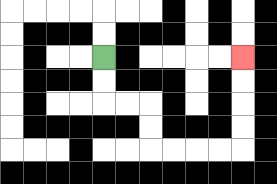{'start': '[4, 2]', 'end': '[10, 2]', 'path_directions': 'D,D,R,R,D,D,R,R,R,R,U,U,U,U', 'path_coordinates': '[[4, 2], [4, 3], [4, 4], [5, 4], [6, 4], [6, 5], [6, 6], [7, 6], [8, 6], [9, 6], [10, 6], [10, 5], [10, 4], [10, 3], [10, 2]]'}